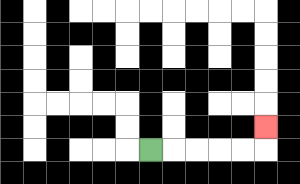{'start': '[6, 6]', 'end': '[11, 5]', 'path_directions': 'R,R,R,R,R,U', 'path_coordinates': '[[6, 6], [7, 6], [8, 6], [9, 6], [10, 6], [11, 6], [11, 5]]'}